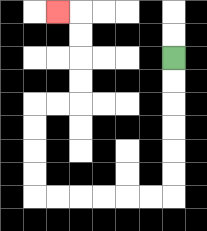{'start': '[7, 2]', 'end': '[2, 0]', 'path_directions': 'D,D,D,D,D,D,L,L,L,L,L,L,U,U,U,U,R,R,U,U,U,U,L', 'path_coordinates': '[[7, 2], [7, 3], [7, 4], [7, 5], [7, 6], [7, 7], [7, 8], [6, 8], [5, 8], [4, 8], [3, 8], [2, 8], [1, 8], [1, 7], [1, 6], [1, 5], [1, 4], [2, 4], [3, 4], [3, 3], [3, 2], [3, 1], [3, 0], [2, 0]]'}